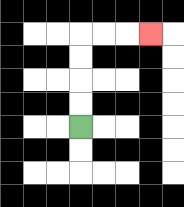{'start': '[3, 5]', 'end': '[6, 1]', 'path_directions': 'U,U,U,U,R,R,R', 'path_coordinates': '[[3, 5], [3, 4], [3, 3], [3, 2], [3, 1], [4, 1], [5, 1], [6, 1]]'}